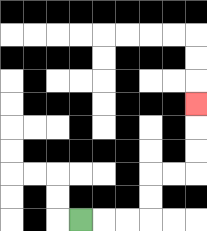{'start': '[3, 9]', 'end': '[8, 4]', 'path_directions': 'R,R,R,U,U,R,R,U,U,U', 'path_coordinates': '[[3, 9], [4, 9], [5, 9], [6, 9], [6, 8], [6, 7], [7, 7], [8, 7], [8, 6], [8, 5], [8, 4]]'}